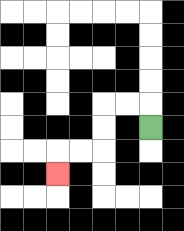{'start': '[6, 5]', 'end': '[2, 7]', 'path_directions': 'U,L,L,D,D,L,L,D', 'path_coordinates': '[[6, 5], [6, 4], [5, 4], [4, 4], [4, 5], [4, 6], [3, 6], [2, 6], [2, 7]]'}